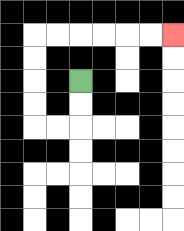{'start': '[3, 3]', 'end': '[7, 1]', 'path_directions': 'D,D,L,L,U,U,U,U,R,R,R,R,R,R', 'path_coordinates': '[[3, 3], [3, 4], [3, 5], [2, 5], [1, 5], [1, 4], [1, 3], [1, 2], [1, 1], [2, 1], [3, 1], [4, 1], [5, 1], [6, 1], [7, 1]]'}